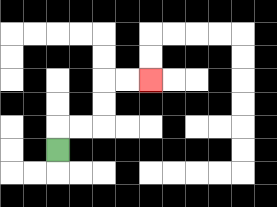{'start': '[2, 6]', 'end': '[6, 3]', 'path_directions': 'U,R,R,U,U,R,R', 'path_coordinates': '[[2, 6], [2, 5], [3, 5], [4, 5], [4, 4], [4, 3], [5, 3], [6, 3]]'}